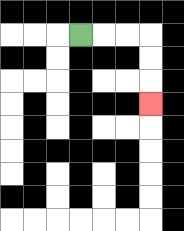{'start': '[3, 1]', 'end': '[6, 4]', 'path_directions': 'R,R,R,D,D,D', 'path_coordinates': '[[3, 1], [4, 1], [5, 1], [6, 1], [6, 2], [6, 3], [6, 4]]'}